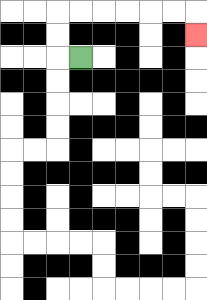{'start': '[3, 2]', 'end': '[8, 1]', 'path_directions': 'L,U,U,R,R,R,R,R,R,D', 'path_coordinates': '[[3, 2], [2, 2], [2, 1], [2, 0], [3, 0], [4, 0], [5, 0], [6, 0], [7, 0], [8, 0], [8, 1]]'}